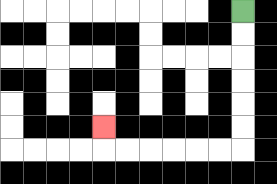{'start': '[10, 0]', 'end': '[4, 5]', 'path_directions': 'D,D,D,D,D,D,L,L,L,L,L,L,U', 'path_coordinates': '[[10, 0], [10, 1], [10, 2], [10, 3], [10, 4], [10, 5], [10, 6], [9, 6], [8, 6], [7, 6], [6, 6], [5, 6], [4, 6], [4, 5]]'}